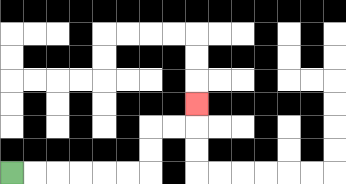{'start': '[0, 7]', 'end': '[8, 4]', 'path_directions': 'R,R,R,R,R,R,U,U,R,R,U', 'path_coordinates': '[[0, 7], [1, 7], [2, 7], [3, 7], [4, 7], [5, 7], [6, 7], [6, 6], [6, 5], [7, 5], [8, 5], [8, 4]]'}